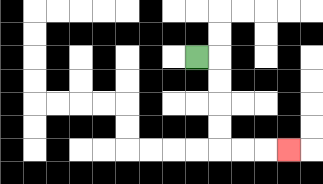{'start': '[8, 2]', 'end': '[12, 6]', 'path_directions': 'R,D,D,D,D,R,R,R', 'path_coordinates': '[[8, 2], [9, 2], [9, 3], [9, 4], [9, 5], [9, 6], [10, 6], [11, 6], [12, 6]]'}